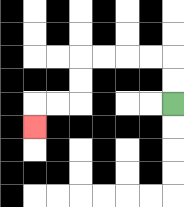{'start': '[7, 4]', 'end': '[1, 5]', 'path_directions': 'U,U,L,L,L,L,D,D,L,L,D', 'path_coordinates': '[[7, 4], [7, 3], [7, 2], [6, 2], [5, 2], [4, 2], [3, 2], [3, 3], [3, 4], [2, 4], [1, 4], [1, 5]]'}